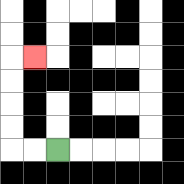{'start': '[2, 6]', 'end': '[1, 2]', 'path_directions': 'L,L,U,U,U,U,R', 'path_coordinates': '[[2, 6], [1, 6], [0, 6], [0, 5], [0, 4], [0, 3], [0, 2], [1, 2]]'}